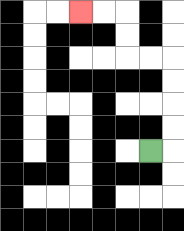{'start': '[6, 6]', 'end': '[3, 0]', 'path_directions': 'R,U,U,U,U,L,L,U,U,L,L', 'path_coordinates': '[[6, 6], [7, 6], [7, 5], [7, 4], [7, 3], [7, 2], [6, 2], [5, 2], [5, 1], [5, 0], [4, 0], [3, 0]]'}